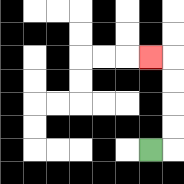{'start': '[6, 6]', 'end': '[6, 2]', 'path_directions': 'R,U,U,U,U,L', 'path_coordinates': '[[6, 6], [7, 6], [7, 5], [7, 4], [7, 3], [7, 2], [6, 2]]'}